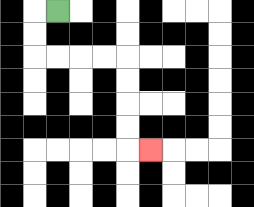{'start': '[2, 0]', 'end': '[6, 6]', 'path_directions': 'L,D,D,R,R,R,R,D,D,D,D,R', 'path_coordinates': '[[2, 0], [1, 0], [1, 1], [1, 2], [2, 2], [3, 2], [4, 2], [5, 2], [5, 3], [5, 4], [5, 5], [5, 6], [6, 6]]'}